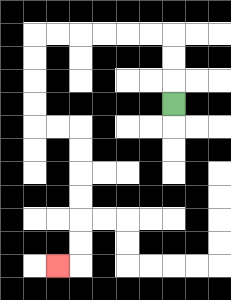{'start': '[7, 4]', 'end': '[2, 11]', 'path_directions': 'U,U,U,L,L,L,L,L,L,D,D,D,D,R,R,D,D,D,D,D,D,L', 'path_coordinates': '[[7, 4], [7, 3], [7, 2], [7, 1], [6, 1], [5, 1], [4, 1], [3, 1], [2, 1], [1, 1], [1, 2], [1, 3], [1, 4], [1, 5], [2, 5], [3, 5], [3, 6], [3, 7], [3, 8], [3, 9], [3, 10], [3, 11], [2, 11]]'}